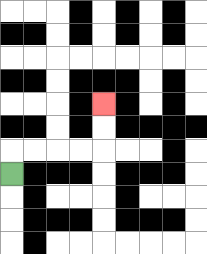{'start': '[0, 7]', 'end': '[4, 4]', 'path_directions': 'U,R,R,R,R,U,U', 'path_coordinates': '[[0, 7], [0, 6], [1, 6], [2, 6], [3, 6], [4, 6], [4, 5], [4, 4]]'}